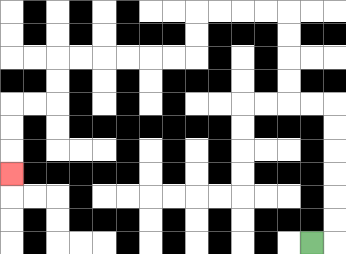{'start': '[13, 10]', 'end': '[0, 7]', 'path_directions': 'R,U,U,U,U,U,U,L,L,U,U,U,U,L,L,L,L,D,D,L,L,L,L,L,L,D,D,L,L,D,D,D', 'path_coordinates': '[[13, 10], [14, 10], [14, 9], [14, 8], [14, 7], [14, 6], [14, 5], [14, 4], [13, 4], [12, 4], [12, 3], [12, 2], [12, 1], [12, 0], [11, 0], [10, 0], [9, 0], [8, 0], [8, 1], [8, 2], [7, 2], [6, 2], [5, 2], [4, 2], [3, 2], [2, 2], [2, 3], [2, 4], [1, 4], [0, 4], [0, 5], [0, 6], [0, 7]]'}